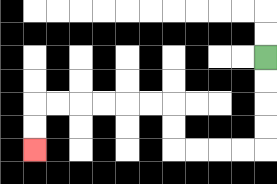{'start': '[11, 2]', 'end': '[1, 6]', 'path_directions': 'D,D,D,D,L,L,L,L,U,U,L,L,L,L,L,L,D,D', 'path_coordinates': '[[11, 2], [11, 3], [11, 4], [11, 5], [11, 6], [10, 6], [9, 6], [8, 6], [7, 6], [7, 5], [7, 4], [6, 4], [5, 4], [4, 4], [3, 4], [2, 4], [1, 4], [1, 5], [1, 6]]'}